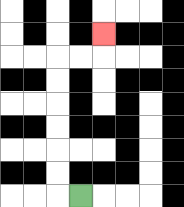{'start': '[3, 8]', 'end': '[4, 1]', 'path_directions': 'L,U,U,U,U,U,U,R,R,U', 'path_coordinates': '[[3, 8], [2, 8], [2, 7], [2, 6], [2, 5], [2, 4], [2, 3], [2, 2], [3, 2], [4, 2], [4, 1]]'}